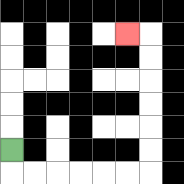{'start': '[0, 6]', 'end': '[5, 1]', 'path_directions': 'D,R,R,R,R,R,R,U,U,U,U,U,U,L', 'path_coordinates': '[[0, 6], [0, 7], [1, 7], [2, 7], [3, 7], [4, 7], [5, 7], [6, 7], [6, 6], [6, 5], [6, 4], [6, 3], [6, 2], [6, 1], [5, 1]]'}